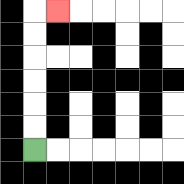{'start': '[1, 6]', 'end': '[2, 0]', 'path_directions': 'U,U,U,U,U,U,R', 'path_coordinates': '[[1, 6], [1, 5], [1, 4], [1, 3], [1, 2], [1, 1], [1, 0], [2, 0]]'}